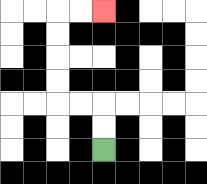{'start': '[4, 6]', 'end': '[4, 0]', 'path_directions': 'U,U,L,L,U,U,U,U,R,R', 'path_coordinates': '[[4, 6], [4, 5], [4, 4], [3, 4], [2, 4], [2, 3], [2, 2], [2, 1], [2, 0], [3, 0], [4, 0]]'}